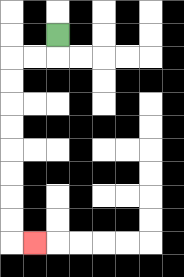{'start': '[2, 1]', 'end': '[1, 10]', 'path_directions': 'D,L,L,D,D,D,D,D,D,D,D,R', 'path_coordinates': '[[2, 1], [2, 2], [1, 2], [0, 2], [0, 3], [0, 4], [0, 5], [0, 6], [0, 7], [0, 8], [0, 9], [0, 10], [1, 10]]'}